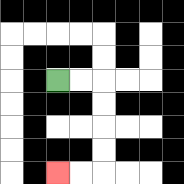{'start': '[2, 3]', 'end': '[2, 7]', 'path_directions': 'R,R,D,D,D,D,L,L', 'path_coordinates': '[[2, 3], [3, 3], [4, 3], [4, 4], [4, 5], [4, 6], [4, 7], [3, 7], [2, 7]]'}